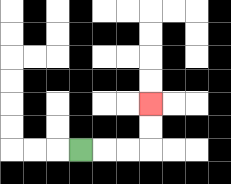{'start': '[3, 6]', 'end': '[6, 4]', 'path_directions': 'R,R,R,U,U', 'path_coordinates': '[[3, 6], [4, 6], [5, 6], [6, 6], [6, 5], [6, 4]]'}